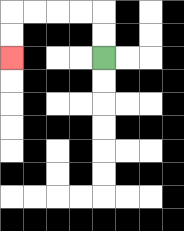{'start': '[4, 2]', 'end': '[0, 2]', 'path_directions': 'U,U,L,L,L,L,D,D', 'path_coordinates': '[[4, 2], [4, 1], [4, 0], [3, 0], [2, 0], [1, 0], [0, 0], [0, 1], [0, 2]]'}